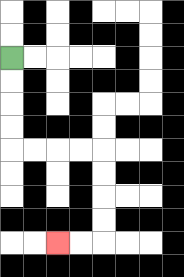{'start': '[0, 2]', 'end': '[2, 10]', 'path_directions': 'D,D,D,D,R,R,R,R,D,D,D,D,L,L', 'path_coordinates': '[[0, 2], [0, 3], [0, 4], [0, 5], [0, 6], [1, 6], [2, 6], [3, 6], [4, 6], [4, 7], [4, 8], [4, 9], [4, 10], [3, 10], [2, 10]]'}